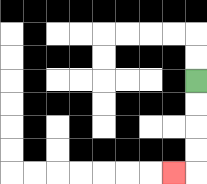{'start': '[8, 3]', 'end': '[7, 7]', 'path_directions': 'D,D,D,D,L', 'path_coordinates': '[[8, 3], [8, 4], [8, 5], [8, 6], [8, 7], [7, 7]]'}